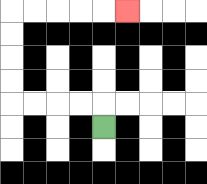{'start': '[4, 5]', 'end': '[5, 0]', 'path_directions': 'U,L,L,L,L,U,U,U,U,R,R,R,R,R', 'path_coordinates': '[[4, 5], [4, 4], [3, 4], [2, 4], [1, 4], [0, 4], [0, 3], [0, 2], [0, 1], [0, 0], [1, 0], [2, 0], [3, 0], [4, 0], [5, 0]]'}